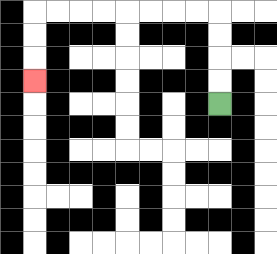{'start': '[9, 4]', 'end': '[1, 3]', 'path_directions': 'U,U,U,U,L,L,L,L,L,L,L,L,D,D,D', 'path_coordinates': '[[9, 4], [9, 3], [9, 2], [9, 1], [9, 0], [8, 0], [7, 0], [6, 0], [5, 0], [4, 0], [3, 0], [2, 0], [1, 0], [1, 1], [1, 2], [1, 3]]'}